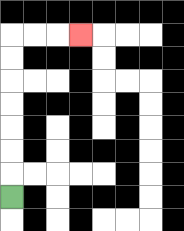{'start': '[0, 8]', 'end': '[3, 1]', 'path_directions': 'U,U,U,U,U,U,U,R,R,R', 'path_coordinates': '[[0, 8], [0, 7], [0, 6], [0, 5], [0, 4], [0, 3], [0, 2], [0, 1], [1, 1], [2, 1], [3, 1]]'}